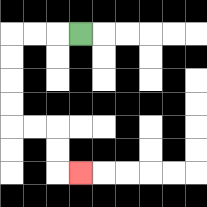{'start': '[3, 1]', 'end': '[3, 7]', 'path_directions': 'L,L,L,D,D,D,D,R,R,D,D,R', 'path_coordinates': '[[3, 1], [2, 1], [1, 1], [0, 1], [0, 2], [0, 3], [0, 4], [0, 5], [1, 5], [2, 5], [2, 6], [2, 7], [3, 7]]'}